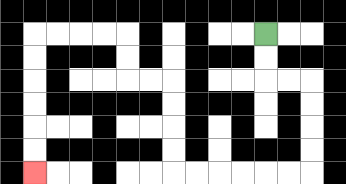{'start': '[11, 1]', 'end': '[1, 7]', 'path_directions': 'D,D,R,R,D,D,D,D,L,L,L,L,L,L,U,U,U,U,L,L,U,U,L,L,L,L,D,D,D,D,D,D', 'path_coordinates': '[[11, 1], [11, 2], [11, 3], [12, 3], [13, 3], [13, 4], [13, 5], [13, 6], [13, 7], [12, 7], [11, 7], [10, 7], [9, 7], [8, 7], [7, 7], [7, 6], [7, 5], [7, 4], [7, 3], [6, 3], [5, 3], [5, 2], [5, 1], [4, 1], [3, 1], [2, 1], [1, 1], [1, 2], [1, 3], [1, 4], [1, 5], [1, 6], [1, 7]]'}